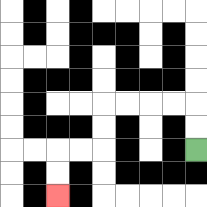{'start': '[8, 6]', 'end': '[2, 8]', 'path_directions': 'U,U,L,L,L,L,D,D,L,L,D,D', 'path_coordinates': '[[8, 6], [8, 5], [8, 4], [7, 4], [6, 4], [5, 4], [4, 4], [4, 5], [4, 6], [3, 6], [2, 6], [2, 7], [2, 8]]'}